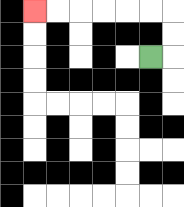{'start': '[6, 2]', 'end': '[1, 0]', 'path_directions': 'R,U,U,L,L,L,L,L,L', 'path_coordinates': '[[6, 2], [7, 2], [7, 1], [7, 0], [6, 0], [5, 0], [4, 0], [3, 0], [2, 0], [1, 0]]'}